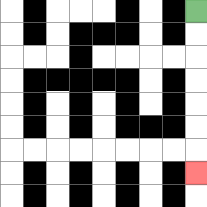{'start': '[8, 0]', 'end': '[8, 7]', 'path_directions': 'D,D,D,D,D,D,D', 'path_coordinates': '[[8, 0], [8, 1], [8, 2], [8, 3], [8, 4], [8, 5], [8, 6], [8, 7]]'}